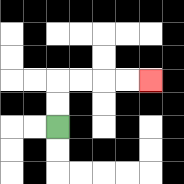{'start': '[2, 5]', 'end': '[6, 3]', 'path_directions': 'U,U,R,R,R,R', 'path_coordinates': '[[2, 5], [2, 4], [2, 3], [3, 3], [4, 3], [5, 3], [6, 3]]'}